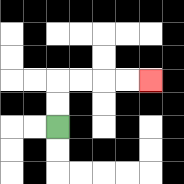{'start': '[2, 5]', 'end': '[6, 3]', 'path_directions': 'U,U,R,R,R,R', 'path_coordinates': '[[2, 5], [2, 4], [2, 3], [3, 3], [4, 3], [5, 3], [6, 3]]'}